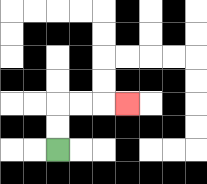{'start': '[2, 6]', 'end': '[5, 4]', 'path_directions': 'U,U,R,R,R', 'path_coordinates': '[[2, 6], [2, 5], [2, 4], [3, 4], [4, 4], [5, 4]]'}